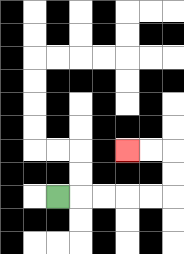{'start': '[2, 8]', 'end': '[5, 6]', 'path_directions': 'R,R,R,R,R,U,U,L,L', 'path_coordinates': '[[2, 8], [3, 8], [4, 8], [5, 8], [6, 8], [7, 8], [7, 7], [7, 6], [6, 6], [5, 6]]'}